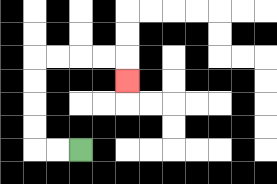{'start': '[3, 6]', 'end': '[5, 3]', 'path_directions': 'L,L,U,U,U,U,R,R,R,R,D', 'path_coordinates': '[[3, 6], [2, 6], [1, 6], [1, 5], [1, 4], [1, 3], [1, 2], [2, 2], [3, 2], [4, 2], [5, 2], [5, 3]]'}